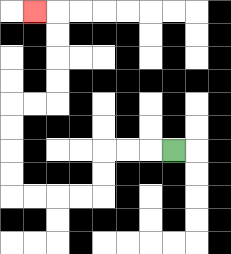{'start': '[7, 6]', 'end': '[1, 0]', 'path_directions': 'L,L,L,D,D,L,L,L,L,U,U,U,U,R,R,U,U,U,U,L', 'path_coordinates': '[[7, 6], [6, 6], [5, 6], [4, 6], [4, 7], [4, 8], [3, 8], [2, 8], [1, 8], [0, 8], [0, 7], [0, 6], [0, 5], [0, 4], [1, 4], [2, 4], [2, 3], [2, 2], [2, 1], [2, 0], [1, 0]]'}